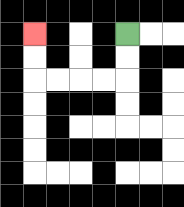{'start': '[5, 1]', 'end': '[1, 1]', 'path_directions': 'D,D,L,L,L,L,U,U', 'path_coordinates': '[[5, 1], [5, 2], [5, 3], [4, 3], [3, 3], [2, 3], [1, 3], [1, 2], [1, 1]]'}